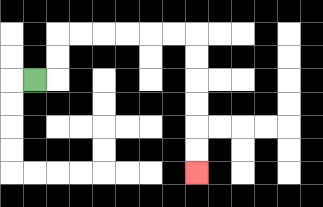{'start': '[1, 3]', 'end': '[8, 7]', 'path_directions': 'R,U,U,R,R,R,R,R,R,D,D,D,D,D,D', 'path_coordinates': '[[1, 3], [2, 3], [2, 2], [2, 1], [3, 1], [4, 1], [5, 1], [6, 1], [7, 1], [8, 1], [8, 2], [8, 3], [8, 4], [8, 5], [8, 6], [8, 7]]'}